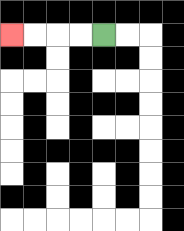{'start': '[4, 1]', 'end': '[0, 1]', 'path_directions': 'L,L,L,L', 'path_coordinates': '[[4, 1], [3, 1], [2, 1], [1, 1], [0, 1]]'}